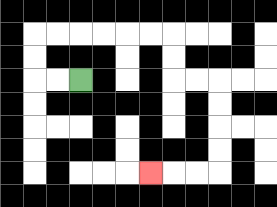{'start': '[3, 3]', 'end': '[6, 7]', 'path_directions': 'L,L,U,U,R,R,R,R,R,R,D,D,R,R,D,D,D,D,L,L,L', 'path_coordinates': '[[3, 3], [2, 3], [1, 3], [1, 2], [1, 1], [2, 1], [3, 1], [4, 1], [5, 1], [6, 1], [7, 1], [7, 2], [7, 3], [8, 3], [9, 3], [9, 4], [9, 5], [9, 6], [9, 7], [8, 7], [7, 7], [6, 7]]'}